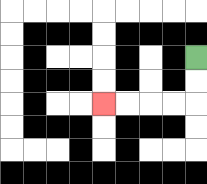{'start': '[8, 2]', 'end': '[4, 4]', 'path_directions': 'D,D,L,L,L,L', 'path_coordinates': '[[8, 2], [8, 3], [8, 4], [7, 4], [6, 4], [5, 4], [4, 4]]'}